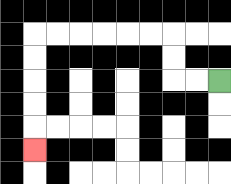{'start': '[9, 3]', 'end': '[1, 6]', 'path_directions': 'L,L,U,U,L,L,L,L,L,L,D,D,D,D,D', 'path_coordinates': '[[9, 3], [8, 3], [7, 3], [7, 2], [7, 1], [6, 1], [5, 1], [4, 1], [3, 1], [2, 1], [1, 1], [1, 2], [1, 3], [1, 4], [1, 5], [1, 6]]'}